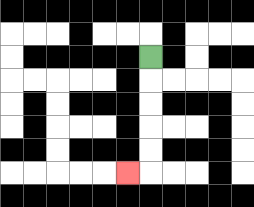{'start': '[6, 2]', 'end': '[5, 7]', 'path_directions': 'D,D,D,D,D,L', 'path_coordinates': '[[6, 2], [6, 3], [6, 4], [6, 5], [6, 6], [6, 7], [5, 7]]'}